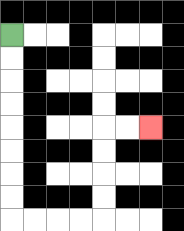{'start': '[0, 1]', 'end': '[6, 5]', 'path_directions': 'D,D,D,D,D,D,D,D,R,R,R,R,U,U,U,U,R,R', 'path_coordinates': '[[0, 1], [0, 2], [0, 3], [0, 4], [0, 5], [0, 6], [0, 7], [0, 8], [0, 9], [1, 9], [2, 9], [3, 9], [4, 9], [4, 8], [4, 7], [4, 6], [4, 5], [5, 5], [6, 5]]'}